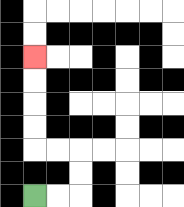{'start': '[1, 8]', 'end': '[1, 2]', 'path_directions': 'R,R,U,U,L,L,U,U,U,U', 'path_coordinates': '[[1, 8], [2, 8], [3, 8], [3, 7], [3, 6], [2, 6], [1, 6], [1, 5], [1, 4], [1, 3], [1, 2]]'}